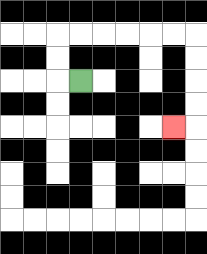{'start': '[3, 3]', 'end': '[7, 5]', 'path_directions': 'L,U,U,R,R,R,R,R,R,D,D,D,D,L', 'path_coordinates': '[[3, 3], [2, 3], [2, 2], [2, 1], [3, 1], [4, 1], [5, 1], [6, 1], [7, 1], [8, 1], [8, 2], [8, 3], [8, 4], [8, 5], [7, 5]]'}